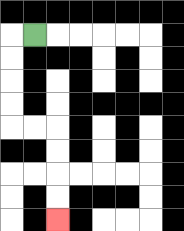{'start': '[1, 1]', 'end': '[2, 9]', 'path_directions': 'L,D,D,D,D,R,R,D,D,D,D', 'path_coordinates': '[[1, 1], [0, 1], [0, 2], [0, 3], [0, 4], [0, 5], [1, 5], [2, 5], [2, 6], [2, 7], [2, 8], [2, 9]]'}